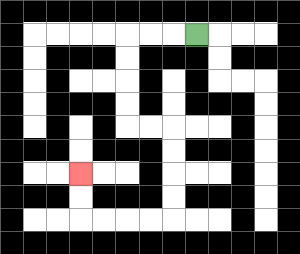{'start': '[8, 1]', 'end': '[3, 7]', 'path_directions': 'L,L,L,D,D,D,D,R,R,D,D,D,D,L,L,L,L,U,U', 'path_coordinates': '[[8, 1], [7, 1], [6, 1], [5, 1], [5, 2], [5, 3], [5, 4], [5, 5], [6, 5], [7, 5], [7, 6], [7, 7], [7, 8], [7, 9], [6, 9], [5, 9], [4, 9], [3, 9], [3, 8], [3, 7]]'}